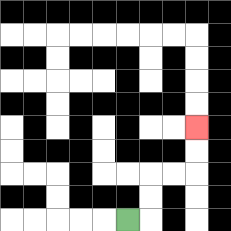{'start': '[5, 9]', 'end': '[8, 5]', 'path_directions': 'R,U,U,R,R,U,U', 'path_coordinates': '[[5, 9], [6, 9], [6, 8], [6, 7], [7, 7], [8, 7], [8, 6], [8, 5]]'}